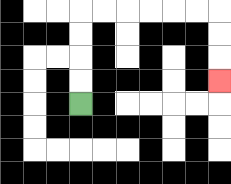{'start': '[3, 4]', 'end': '[9, 3]', 'path_directions': 'U,U,U,U,R,R,R,R,R,R,D,D,D', 'path_coordinates': '[[3, 4], [3, 3], [3, 2], [3, 1], [3, 0], [4, 0], [5, 0], [6, 0], [7, 0], [8, 0], [9, 0], [9, 1], [9, 2], [9, 3]]'}